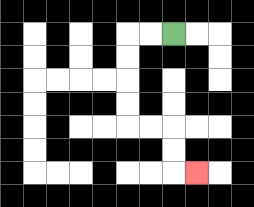{'start': '[7, 1]', 'end': '[8, 7]', 'path_directions': 'L,L,D,D,D,D,R,R,D,D,R', 'path_coordinates': '[[7, 1], [6, 1], [5, 1], [5, 2], [5, 3], [5, 4], [5, 5], [6, 5], [7, 5], [7, 6], [7, 7], [8, 7]]'}